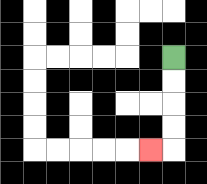{'start': '[7, 2]', 'end': '[6, 6]', 'path_directions': 'D,D,D,D,L', 'path_coordinates': '[[7, 2], [7, 3], [7, 4], [7, 5], [7, 6], [6, 6]]'}